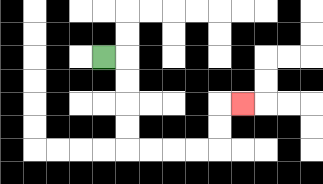{'start': '[4, 2]', 'end': '[10, 4]', 'path_directions': 'R,D,D,D,D,R,R,R,R,U,U,R', 'path_coordinates': '[[4, 2], [5, 2], [5, 3], [5, 4], [5, 5], [5, 6], [6, 6], [7, 6], [8, 6], [9, 6], [9, 5], [9, 4], [10, 4]]'}